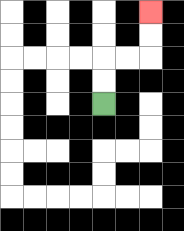{'start': '[4, 4]', 'end': '[6, 0]', 'path_directions': 'U,U,R,R,U,U', 'path_coordinates': '[[4, 4], [4, 3], [4, 2], [5, 2], [6, 2], [6, 1], [6, 0]]'}